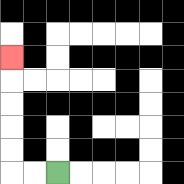{'start': '[2, 7]', 'end': '[0, 2]', 'path_directions': 'L,L,U,U,U,U,U', 'path_coordinates': '[[2, 7], [1, 7], [0, 7], [0, 6], [0, 5], [0, 4], [0, 3], [0, 2]]'}